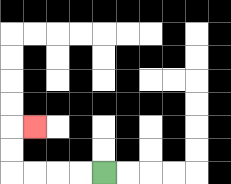{'start': '[4, 7]', 'end': '[1, 5]', 'path_directions': 'L,L,L,L,U,U,R', 'path_coordinates': '[[4, 7], [3, 7], [2, 7], [1, 7], [0, 7], [0, 6], [0, 5], [1, 5]]'}